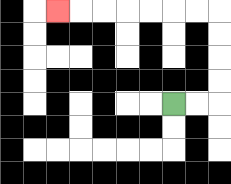{'start': '[7, 4]', 'end': '[2, 0]', 'path_directions': 'R,R,U,U,U,U,L,L,L,L,L,L,L', 'path_coordinates': '[[7, 4], [8, 4], [9, 4], [9, 3], [9, 2], [9, 1], [9, 0], [8, 0], [7, 0], [6, 0], [5, 0], [4, 0], [3, 0], [2, 0]]'}